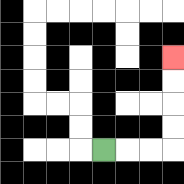{'start': '[4, 6]', 'end': '[7, 2]', 'path_directions': 'R,R,R,U,U,U,U', 'path_coordinates': '[[4, 6], [5, 6], [6, 6], [7, 6], [7, 5], [7, 4], [7, 3], [7, 2]]'}